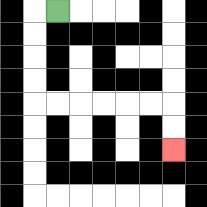{'start': '[2, 0]', 'end': '[7, 6]', 'path_directions': 'L,D,D,D,D,R,R,R,R,R,R,D,D', 'path_coordinates': '[[2, 0], [1, 0], [1, 1], [1, 2], [1, 3], [1, 4], [2, 4], [3, 4], [4, 4], [5, 4], [6, 4], [7, 4], [7, 5], [7, 6]]'}